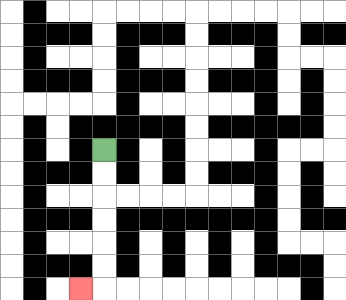{'start': '[4, 6]', 'end': '[3, 12]', 'path_directions': 'D,D,D,D,D,D,L', 'path_coordinates': '[[4, 6], [4, 7], [4, 8], [4, 9], [4, 10], [4, 11], [4, 12], [3, 12]]'}